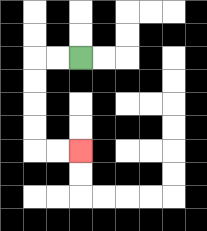{'start': '[3, 2]', 'end': '[3, 6]', 'path_directions': 'L,L,D,D,D,D,R,R', 'path_coordinates': '[[3, 2], [2, 2], [1, 2], [1, 3], [1, 4], [1, 5], [1, 6], [2, 6], [3, 6]]'}